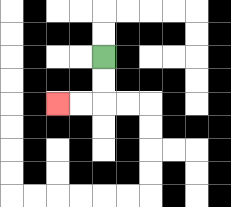{'start': '[4, 2]', 'end': '[2, 4]', 'path_directions': 'D,D,L,L', 'path_coordinates': '[[4, 2], [4, 3], [4, 4], [3, 4], [2, 4]]'}